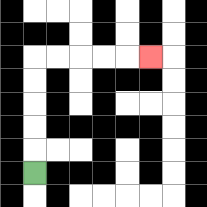{'start': '[1, 7]', 'end': '[6, 2]', 'path_directions': 'U,U,U,U,U,R,R,R,R,R', 'path_coordinates': '[[1, 7], [1, 6], [1, 5], [1, 4], [1, 3], [1, 2], [2, 2], [3, 2], [4, 2], [5, 2], [6, 2]]'}